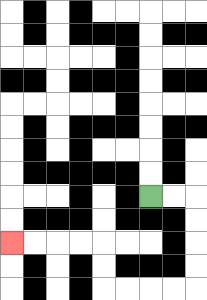{'start': '[6, 8]', 'end': '[0, 10]', 'path_directions': 'R,R,D,D,D,D,L,L,L,L,U,U,L,L,L,L', 'path_coordinates': '[[6, 8], [7, 8], [8, 8], [8, 9], [8, 10], [8, 11], [8, 12], [7, 12], [6, 12], [5, 12], [4, 12], [4, 11], [4, 10], [3, 10], [2, 10], [1, 10], [0, 10]]'}